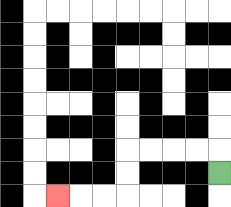{'start': '[9, 7]', 'end': '[2, 8]', 'path_directions': 'U,L,L,L,L,D,D,L,L,L', 'path_coordinates': '[[9, 7], [9, 6], [8, 6], [7, 6], [6, 6], [5, 6], [5, 7], [5, 8], [4, 8], [3, 8], [2, 8]]'}